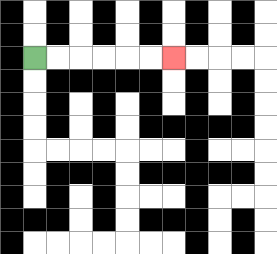{'start': '[1, 2]', 'end': '[7, 2]', 'path_directions': 'R,R,R,R,R,R', 'path_coordinates': '[[1, 2], [2, 2], [3, 2], [4, 2], [5, 2], [6, 2], [7, 2]]'}